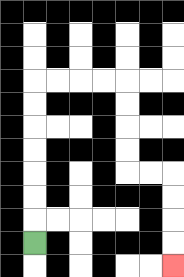{'start': '[1, 10]', 'end': '[7, 11]', 'path_directions': 'U,U,U,U,U,U,U,R,R,R,R,D,D,D,D,R,R,D,D,D,D', 'path_coordinates': '[[1, 10], [1, 9], [1, 8], [1, 7], [1, 6], [1, 5], [1, 4], [1, 3], [2, 3], [3, 3], [4, 3], [5, 3], [5, 4], [5, 5], [5, 6], [5, 7], [6, 7], [7, 7], [7, 8], [7, 9], [7, 10], [7, 11]]'}